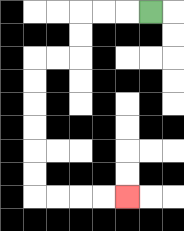{'start': '[6, 0]', 'end': '[5, 8]', 'path_directions': 'L,L,L,D,D,L,L,D,D,D,D,D,D,R,R,R,R', 'path_coordinates': '[[6, 0], [5, 0], [4, 0], [3, 0], [3, 1], [3, 2], [2, 2], [1, 2], [1, 3], [1, 4], [1, 5], [1, 6], [1, 7], [1, 8], [2, 8], [3, 8], [4, 8], [5, 8]]'}